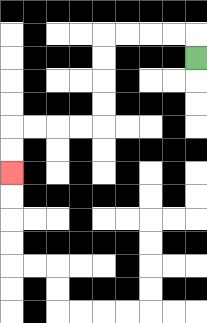{'start': '[8, 2]', 'end': '[0, 7]', 'path_directions': 'U,L,L,L,L,D,D,D,D,L,L,L,L,D,D', 'path_coordinates': '[[8, 2], [8, 1], [7, 1], [6, 1], [5, 1], [4, 1], [4, 2], [4, 3], [4, 4], [4, 5], [3, 5], [2, 5], [1, 5], [0, 5], [0, 6], [0, 7]]'}